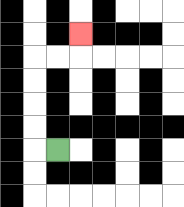{'start': '[2, 6]', 'end': '[3, 1]', 'path_directions': 'L,U,U,U,U,R,R,U', 'path_coordinates': '[[2, 6], [1, 6], [1, 5], [1, 4], [1, 3], [1, 2], [2, 2], [3, 2], [3, 1]]'}